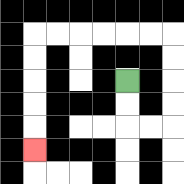{'start': '[5, 3]', 'end': '[1, 6]', 'path_directions': 'D,D,R,R,U,U,U,U,L,L,L,L,L,L,D,D,D,D,D', 'path_coordinates': '[[5, 3], [5, 4], [5, 5], [6, 5], [7, 5], [7, 4], [7, 3], [7, 2], [7, 1], [6, 1], [5, 1], [4, 1], [3, 1], [2, 1], [1, 1], [1, 2], [1, 3], [1, 4], [1, 5], [1, 6]]'}